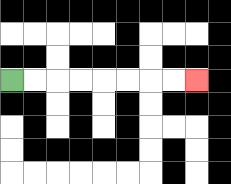{'start': '[0, 3]', 'end': '[8, 3]', 'path_directions': 'R,R,R,R,R,R,R,R', 'path_coordinates': '[[0, 3], [1, 3], [2, 3], [3, 3], [4, 3], [5, 3], [6, 3], [7, 3], [8, 3]]'}